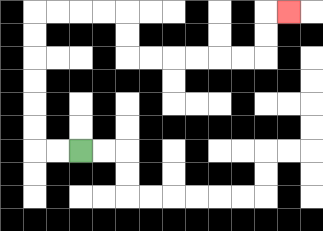{'start': '[3, 6]', 'end': '[12, 0]', 'path_directions': 'L,L,U,U,U,U,U,U,R,R,R,R,D,D,R,R,R,R,R,R,U,U,R', 'path_coordinates': '[[3, 6], [2, 6], [1, 6], [1, 5], [1, 4], [1, 3], [1, 2], [1, 1], [1, 0], [2, 0], [3, 0], [4, 0], [5, 0], [5, 1], [5, 2], [6, 2], [7, 2], [8, 2], [9, 2], [10, 2], [11, 2], [11, 1], [11, 0], [12, 0]]'}